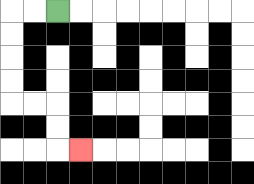{'start': '[2, 0]', 'end': '[3, 6]', 'path_directions': 'L,L,D,D,D,D,R,R,D,D,R', 'path_coordinates': '[[2, 0], [1, 0], [0, 0], [0, 1], [0, 2], [0, 3], [0, 4], [1, 4], [2, 4], [2, 5], [2, 6], [3, 6]]'}